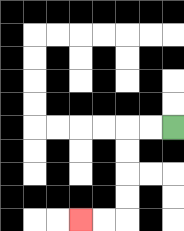{'start': '[7, 5]', 'end': '[3, 9]', 'path_directions': 'L,L,D,D,D,D,L,L', 'path_coordinates': '[[7, 5], [6, 5], [5, 5], [5, 6], [5, 7], [5, 8], [5, 9], [4, 9], [3, 9]]'}